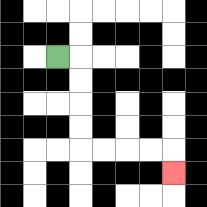{'start': '[2, 2]', 'end': '[7, 7]', 'path_directions': 'R,D,D,D,D,R,R,R,R,D', 'path_coordinates': '[[2, 2], [3, 2], [3, 3], [3, 4], [3, 5], [3, 6], [4, 6], [5, 6], [6, 6], [7, 6], [7, 7]]'}